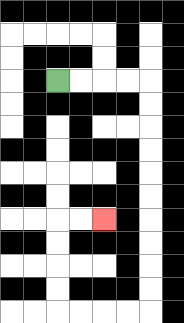{'start': '[2, 3]', 'end': '[4, 9]', 'path_directions': 'R,R,R,R,D,D,D,D,D,D,D,D,D,D,L,L,L,L,U,U,U,U,R,R', 'path_coordinates': '[[2, 3], [3, 3], [4, 3], [5, 3], [6, 3], [6, 4], [6, 5], [6, 6], [6, 7], [6, 8], [6, 9], [6, 10], [6, 11], [6, 12], [6, 13], [5, 13], [4, 13], [3, 13], [2, 13], [2, 12], [2, 11], [2, 10], [2, 9], [3, 9], [4, 9]]'}